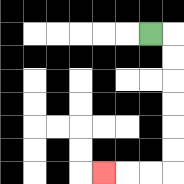{'start': '[6, 1]', 'end': '[4, 7]', 'path_directions': 'R,D,D,D,D,D,D,L,L,L', 'path_coordinates': '[[6, 1], [7, 1], [7, 2], [7, 3], [7, 4], [7, 5], [7, 6], [7, 7], [6, 7], [5, 7], [4, 7]]'}